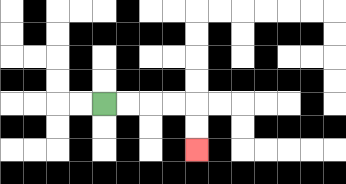{'start': '[4, 4]', 'end': '[8, 6]', 'path_directions': 'R,R,R,R,D,D', 'path_coordinates': '[[4, 4], [5, 4], [6, 4], [7, 4], [8, 4], [8, 5], [8, 6]]'}